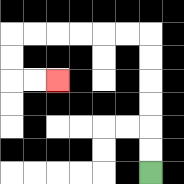{'start': '[6, 7]', 'end': '[2, 3]', 'path_directions': 'U,U,U,U,U,U,L,L,L,L,L,L,D,D,R,R', 'path_coordinates': '[[6, 7], [6, 6], [6, 5], [6, 4], [6, 3], [6, 2], [6, 1], [5, 1], [4, 1], [3, 1], [2, 1], [1, 1], [0, 1], [0, 2], [0, 3], [1, 3], [2, 3]]'}